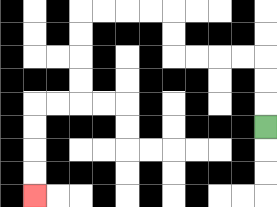{'start': '[11, 5]', 'end': '[1, 8]', 'path_directions': 'U,U,U,L,L,L,L,U,U,L,L,L,L,D,D,D,D,L,L,D,D,D,D', 'path_coordinates': '[[11, 5], [11, 4], [11, 3], [11, 2], [10, 2], [9, 2], [8, 2], [7, 2], [7, 1], [7, 0], [6, 0], [5, 0], [4, 0], [3, 0], [3, 1], [3, 2], [3, 3], [3, 4], [2, 4], [1, 4], [1, 5], [1, 6], [1, 7], [1, 8]]'}